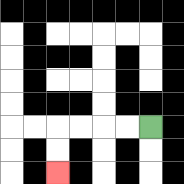{'start': '[6, 5]', 'end': '[2, 7]', 'path_directions': 'L,L,L,L,D,D', 'path_coordinates': '[[6, 5], [5, 5], [4, 5], [3, 5], [2, 5], [2, 6], [2, 7]]'}